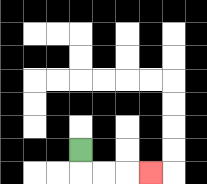{'start': '[3, 6]', 'end': '[6, 7]', 'path_directions': 'D,R,R,R', 'path_coordinates': '[[3, 6], [3, 7], [4, 7], [5, 7], [6, 7]]'}